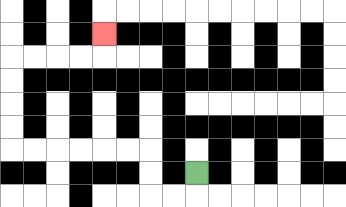{'start': '[8, 7]', 'end': '[4, 1]', 'path_directions': 'D,L,L,U,U,L,L,L,L,L,L,U,U,U,U,R,R,R,R,U', 'path_coordinates': '[[8, 7], [8, 8], [7, 8], [6, 8], [6, 7], [6, 6], [5, 6], [4, 6], [3, 6], [2, 6], [1, 6], [0, 6], [0, 5], [0, 4], [0, 3], [0, 2], [1, 2], [2, 2], [3, 2], [4, 2], [4, 1]]'}